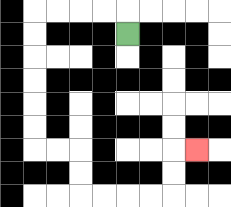{'start': '[5, 1]', 'end': '[8, 6]', 'path_directions': 'U,L,L,L,L,D,D,D,D,D,D,R,R,D,D,R,R,R,R,U,U,R', 'path_coordinates': '[[5, 1], [5, 0], [4, 0], [3, 0], [2, 0], [1, 0], [1, 1], [1, 2], [1, 3], [1, 4], [1, 5], [1, 6], [2, 6], [3, 6], [3, 7], [3, 8], [4, 8], [5, 8], [6, 8], [7, 8], [7, 7], [7, 6], [8, 6]]'}